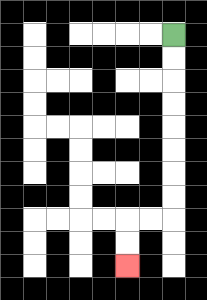{'start': '[7, 1]', 'end': '[5, 11]', 'path_directions': 'D,D,D,D,D,D,D,D,L,L,D,D', 'path_coordinates': '[[7, 1], [7, 2], [7, 3], [7, 4], [7, 5], [7, 6], [7, 7], [7, 8], [7, 9], [6, 9], [5, 9], [5, 10], [5, 11]]'}